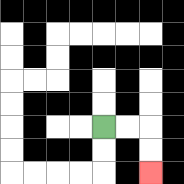{'start': '[4, 5]', 'end': '[6, 7]', 'path_directions': 'R,R,D,D', 'path_coordinates': '[[4, 5], [5, 5], [6, 5], [6, 6], [6, 7]]'}